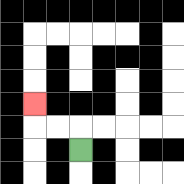{'start': '[3, 6]', 'end': '[1, 4]', 'path_directions': 'U,L,L,U', 'path_coordinates': '[[3, 6], [3, 5], [2, 5], [1, 5], [1, 4]]'}